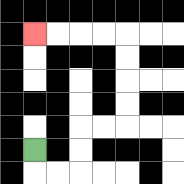{'start': '[1, 6]', 'end': '[1, 1]', 'path_directions': 'D,R,R,U,U,R,R,U,U,U,U,L,L,L,L', 'path_coordinates': '[[1, 6], [1, 7], [2, 7], [3, 7], [3, 6], [3, 5], [4, 5], [5, 5], [5, 4], [5, 3], [5, 2], [5, 1], [4, 1], [3, 1], [2, 1], [1, 1]]'}